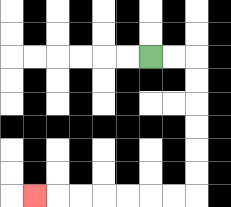{'start': '[6, 2]', 'end': '[1, 8]', 'path_directions': 'R,R,D,D,D,D,D,D,L,L,L,L,L,L,L', 'path_coordinates': '[[6, 2], [7, 2], [8, 2], [8, 3], [8, 4], [8, 5], [8, 6], [8, 7], [8, 8], [7, 8], [6, 8], [5, 8], [4, 8], [3, 8], [2, 8], [1, 8]]'}